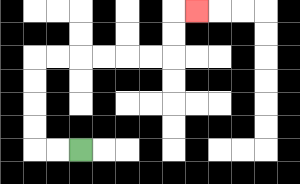{'start': '[3, 6]', 'end': '[8, 0]', 'path_directions': 'L,L,U,U,U,U,R,R,R,R,R,R,U,U,R', 'path_coordinates': '[[3, 6], [2, 6], [1, 6], [1, 5], [1, 4], [1, 3], [1, 2], [2, 2], [3, 2], [4, 2], [5, 2], [6, 2], [7, 2], [7, 1], [7, 0], [8, 0]]'}